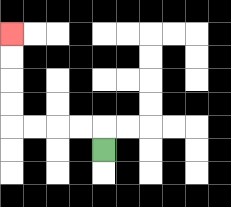{'start': '[4, 6]', 'end': '[0, 1]', 'path_directions': 'U,L,L,L,L,U,U,U,U', 'path_coordinates': '[[4, 6], [4, 5], [3, 5], [2, 5], [1, 5], [0, 5], [0, 4], [0, 3], [0, 2], [0, 1]]'}